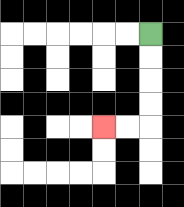{'start': '[6, 1]', 'end': '[4, 5]', 'path_directions': 'D,D,D,D,L,L', 'path_coordinates': '[[6, 1], [6, 2], [6, 3], [6, 4], [6, 5], [5, 5], [4, 5]]'}